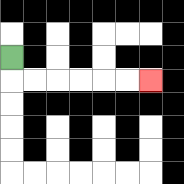{'start': '[0, 2]', 'end': '[6, 3]', 'path_directions': 'D,R,R,R,R,R,R', 'path_coordinates': '[[0, 2], [0, 3], [1, 3], [2, 3], [3, 3], [4, 3], [5, 3], [6, 3]]'}